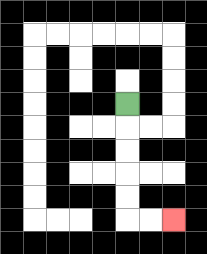{'start': '[5, 4]', 'end': '[7, 9]', 'path_directions': 'D,D,D,D,D,R,R', 'path_coordinates': '[[5, 4], [5, 5], [5, 6], [5, 7], [5, 8], [5, 9], [6, 9], [7, 9]]'}